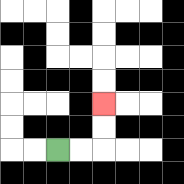{'start': '[2, 6]', 'end': '[4, 4]', 'path_directions': 'R,R,U,U', 'path_coordinates': '[[2, 6], [3, 6], [4, 6], [4, 5], [4, 4]]'}